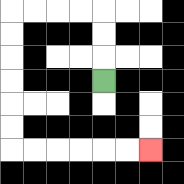{'start': '[4, 3]', 'end': '[6, 6]', 'path_directions': 'U,U,U,L,L,L,L,D,D,D,D,D,D,R,R,R,R,R,R', 'path_coordinates': '[[4, 3], [4, 2], [4, 1], [4, 0], [3, 0], [2, 0], [1, 0], [0, 0], [0, 1], [0, 2], [0, 3], [0, 4], [0, 5], [0, 6], [1, 6], [2, 6], [3, 6], [4, 6], [5, 6], [6, 6]]'}